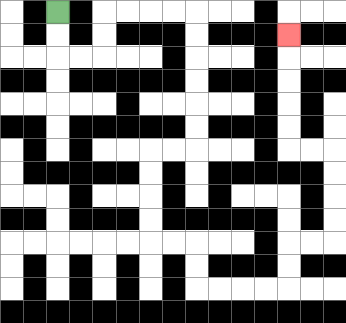{'start': '[2, 0]', 'end': '[12, 1]', 'path_directions': 'D,D,R,R,U,U,R,R,R,R,D,D,D,D,D,D,L,L,D,D,D,D,R,R,D,D,R,R,R,R,U,U,R,R,U,U,U,U,L,L,U,U,U,U,U', 'path_coordinates': '[[2, 0], [2, 1], [2, 2], [3, 2], [4, 2], [4, 1], [4, 0], [5, 0], [6, 0], [7, 0], [8, 0], [8, 1], [8, 2], [8, 3], [8, 4], [8, 5], [8, 6], [7, 6], [6, 6], [6, 7], [6, 8], [6, 9], [6, 10], [7, 10], [8, 10], [8, 11], [8, 12], [9, 12], [10, 12], [11, 12], [12, 12], [12, 11], [12, 10], [13, 10], [14, 10], [14, 9], [14, 8], [14, 7], [14, 6], [13, 6], [12, 6], [12, 5], [12, 4], [12, 3], [12, 2], [12, 1]]'}